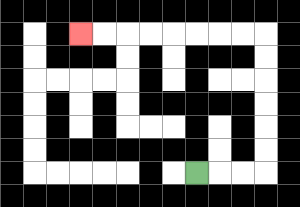{'start': '[8, 7]', 'end': '[3, 1]', 'path_directions': 'R,R,R,U,U,U,U,U,U,L,L,L,L,L,L,L,L', 'path_coordinates': '[[8, 7], [9, 7], [10, 7], [11, 7], [11, 6], [11, 5], [11, 4], [11, 3], [11, 2], [11, 1], [10, 1], [9, 1], [8, 1], [7, 1], [6, 1], [5, 1], [4, 1], [3, 1]]'}